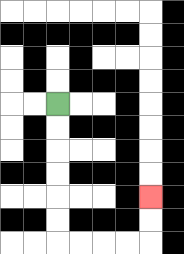{'start': '[2, 4]', 'end': '[6, 8]', 'path_directions': 'D,D,D,D,D,D,R,R,R,R,U,U', 'path_coordinates': '[[2, 4], [2, 5], [2, 6], [2, 7], [2, 8], [2, 9], [2, 10], [3, 10], [4, 10], [5, 10], [6, 10], [6, 9], [6, 8]]'}